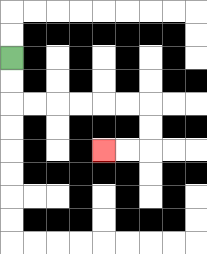{'start': '[0, 2]', 'end': '[4, 6]', 'path_directions': 'D,D,R,R,R,R,R,R,D,D,L,L', 'path_coordinates': '[[0, 2], [0, 3], [0, 4], [1, 4], [2, 4], [3, 4], [4, 4], [5, 4], [6, 4], [6, 5], [6, 6], [5, 6], [4, 6]]'}